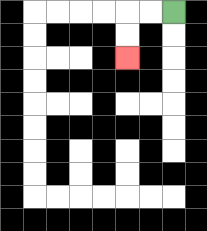{'start': '[7, 0]', 'end': '[5, 2]', 'path_directions': 'L,L,D,D', 'path_coordinates': '[[7, 0], [6, 0], [5, 0], [5, 1], [5, 2]]'}